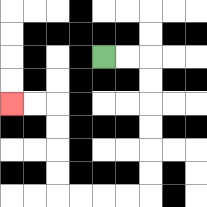{'start': '[4, 2]', 'end': '[0, 4]', 'path_directions': 'R,R,D,D,D,D,D,D,L,L,L,L,U,U,U,U,L,L', 'path_coordinates': '[[4, 2], [5, 2], [6, 2], [6, 3], [6, 4], [6, 5], [6, 6], [6, 7], [6, 8], [5, 8], [4, 8], [3, 8], [2, 8], [2, 7], [2, 6], [2, 5], [2, 4], [1, 4], [0, 4]]'}